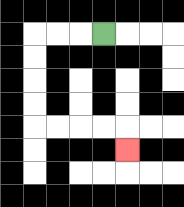{'start': '[4, 1]', 'end': '[5, 6]', 'path_directions': 'L,L,L,D,D,D,D,R,R,R,R,D', 'path_coordinates': '[[4, 1], [3, 1], [2, 1], [1, 1], [1, 2], [1, 3], [1, 4], [1, 5], [2, 5], [3, 5], [4, 5], [5, 5], [5, 6]]'}